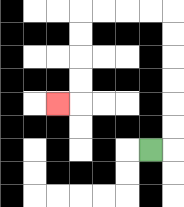{'start': '[6, 6]', 'end': '[2, 4]', 'path_directions': 'R,U,U,U,U,U,U,L,L,L,L,D,D,D,D,L', 'path_coordinates': '[[6, 6], [7, 6], [7, 5], [7, 4], [7, 3], [7, 2], [7, 1], [7, 0], [6, 0], [5, 0], [4, 0], [3, 0], [3, 1], [3, 2], [3, 3], [3, 4], [2, 4]]'}